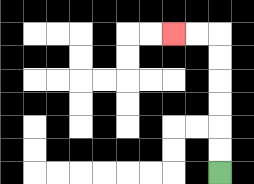{'start': '[9, 7]', 'end': '[7, 1]', 'path_directions': 'U,U,U,U,U,U,L,L', 'path_coordinates': '[[9, 7], [9, 6], [9, 5], [9, 4], [9, 3], [9, 2], [9, 1], [8, 1], [7, 1]]'}